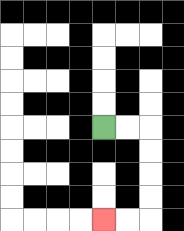{'start': '[4, 5]', 'end': '[4, 9]', 'path_directions': 'R,R,D,D,D,D,L,L', 'path_coordinates': '[[4, 5], [5, 5], [6, 5], [6, 6], [6, 7], [6, 8], [6, 9], [5, 9], [4, 9]]'}